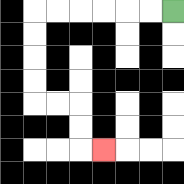{'start': '[7, 0]', 'end': '[4, 6]', 'path_directions': 'L,L,L,L,L,L,D,D,D,D,R,R,D,D,R', 'path_coordinates': '[[7, 0], [6, 0], [5, 0], [4, 0], [3, 0], [2, 0], [1, 0], [1, 1], [1, 2], [1, 3], [1, 4], [2, 4], [3, 4], [3, 5], [3, 6], [4, 6]]'}